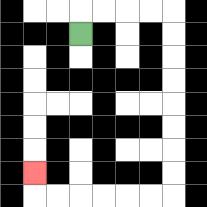{'start': '[3, 1]', 'end': '[1, 7]', 'path_directions': 'U,R,R,R,R,D,D,D,D,D,D,D,D,L,L,L,L,L,L,U', 'path_coordinates': '[[3, 1], [3, 0], [4, 0], [5, 0], [6, 0], [7, 0], [7, 1], [7, 2], [7, 3], [7, 4], [7, 5], [7, 6], [7, 7], [7, 8], [6, 8], [5, 8], [4, 8], [3, 8], [2, 8], [1, 8], [1, 7]]'}